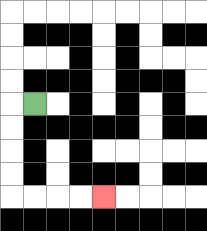{'start': '[1, 4]', 'end': '[4, 8]', 'path_directions': 'L,D,D,D,D,R,R,R,R', 'path_coordinates': '[[1, 4], [0, 4], [0, 5], [0, 6], [0, 7], [0, 8], [1, 8], [2, 8], [3, 8], [4, 8]]'}